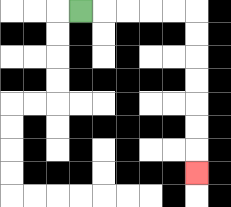{'start': '[3, 0]', 'end': '[8, 7]', 'path_directions': 'R,R,R,R,R,D,D,D,D,D,D,D', 'path_coordinates': '[[3, 0], [4, 0], [5, 0], [6, 0], [7, 0], [8, 0], [8, 1], [8, 2], [8, 3], [8, 4], [8, 5], [8, 6], [8, 7]]'}